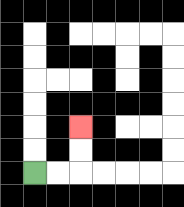{'start': '[1, 7]', 'end': '[3, 5]', 'path_directions': 'R,R,U,U', 'path_coordinates': '[[1, 7], [2, 7], [3, 7], [3, 6], [3, 5]]'}